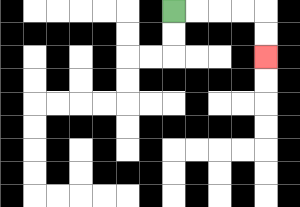{'start': '[7, 0]', 'end': '[11, 2]', 'path_directions': 'R,R,R,R,D,D', 'path_coordinates': '[[7, 0], [8, 0], [9, 0], [10, 0], [11, 0], [11, 1], [11, 2]]'}